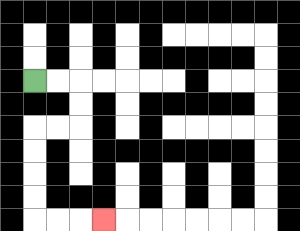{'start': '[1, 3]', 'end': '[4, 9]', 'path_directions': 'R,R,D,D,L,L,D,D,D,D,R,R,R', 'path_coordinates': '[[1, 3], [2, 3], [3, 3], [3, 4], [3, 5], [2, 5], [1, 5], [1, 6], [1, 7], [1, 8], [1, 9], [2, 9], [3, 9], [4, 9]]'}